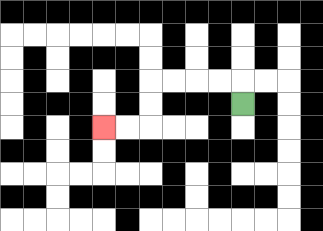{'start': '[10, 4]', 'end': '[4, 5]', 'path_directions': 'U,L,L,L,L,D,D,L,L', 'path_coordinates': '[[10, 4], [10, 3], [9, 3], [8, 3], [7, 3], [6, 3], [6, 4], [6, 5], [5, 5], [4, 5]]'}